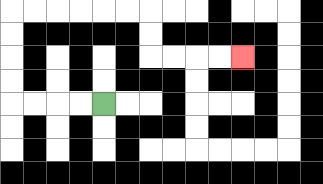{'start': '[4, 4]', 'end': '[10, 2]', 'path_directions': 'L,L,L,L,U,U,U,U,R,R,R,R,R,R,D,D,R,R,R,R', 'path_coordinates': '[[4, 4], [3, 4], [2, 4], [1, 4], [0, 4], [0, 3], [0, 2], [0, 1], [0, 0], [1, 0], [2, 0], [3, 0], [4, 0], [5, 0], [6, 0], [6, 1], [6, 2], [7, 2], [8, 2], [9, 2], [10, 2]]'}